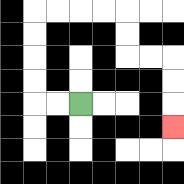{'start': '[3, 4]', 'end': '[7, 5]', 'path_directions': 'L,L,U,U,U,U,R,R,R,R,D,D,R,R,D,D,D', 'path_coordinates': '[[3, 4], [2, 4], [1, 4], [1, 3], [1, 2], [1, 1], [1, 0], [2, 0], [3, 0], [4, 0], [5, 0], [5, 1], [5, 2], [6, 2], [7, 2], [7, 3], [7, 4], [7, 5]]'}